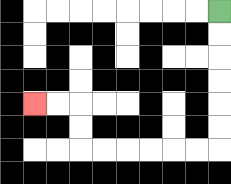{'start': '[9, 0]', 'end': '[1, 4]', 'path_directions': 'D,D,D,D,D,D,L,L,L,L,L,L,U,U,L,L', 'path_coordinates': '[[9, 0], [9, 1], [9, 2], [9, 3], [9, 4], [9, 5], [9, 6], [8, 6], [7, 6], [6, 6], [5, 6], [4, 6], [3, 6], [3, 5], [3, 4], [2, 4], [1, 4]]'}